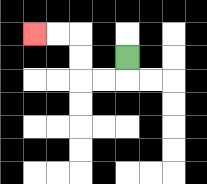{'start': '[5, 2]', 'end': '[1, 1]', 'path_directions': 'D,L,L,U,U,L,L', 'path_coordinates': '[[5, 2], [5, 3], [4, 3], [3, 3], [3, 2], [3, 1], [2, 1], [1, 1]]'}